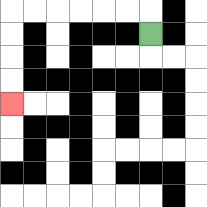{'start': '[6, 1]', 'end': '[0, 4]', 'path_directions': 'U,L,L,L,L,L,L,D,D,D,D', 'path_coordinates': '[[6, 1], [6, 0], [5, 0], [4, 0], [3, 0], [2, 0], [1, 0], [0, 0], [0, 1], [0, 2], [0, 3], [0, 4]]'}